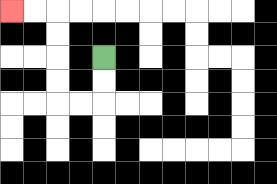{'start': '[4, 2]', 'end': '[0, 0]', 'path_directions': 'D,D,L,L,U,U,U,U,L,L', 'path_coordinates': '[[4, 2], [4, 3], [4, 4], [3, 4], [2, 4], [2, 3], [2, 2], [2, 1], [2, 0], [1, 0], [0, 0]]'}